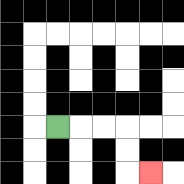{'start': '[2, 5]', 'end': '[6, 7]', 'path_directions': 'R,R,R,D,D,R', 'path_coordinates': '[[2, 5], [3, 5], [4, 5], [5, 5], [5, 6], [5, 7], [6, 7]]'}